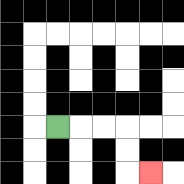{'start': '[2, 5]', 'end': '[6, 7]', 'path_directions': 'R,R,R,D,D,R', 'path_coordinates': '[[2, 5], [3, 5], [4, 5], [5, 5], [5, 6], [5, 7], [6, 7]]'}